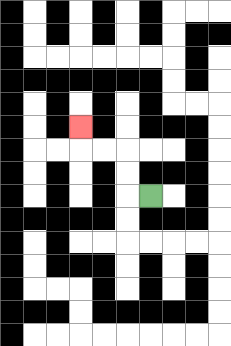{'start': '[6, 8]', 'end': '[3, 5]', 'path_directions': 'L,U,U,L,L,U', 'path_coordinates': '[[6, 8], [5, 8], [5, 7], [5, 6], [4, 6], [3, 6], [3, 5]]'}